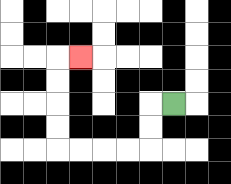{'start': '[7, 4]', 'end': '[3, 2]', 'path_directions': 'L,D,D,L,L,L,L,U,U,U,U,R', 'path_coordinates': '[[7, 4], [6, 4], [6, 5], [6, 6], [5, 6], [4, 6], [3, 6], [2, 6], [2, 5], [2, 4], [2, 3], [2, 2], [3, 2]]'}